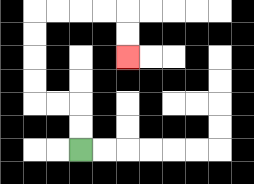{'start': '[3, 6]', 'end': '[5, 2]', 'path_directions': 'U,U,L,L,U,U,U,U,R,R,R,R,D,D', 'path_coordinates': '[[3, 6], [3, 5], [3, 4], [2, 4], [1, 4], [1, 3], [1, 2], [1, 1], [1, 0], [2, 0], [3, 0], [4, 0], [5, 0], [5, 1], [5, 2]]'}